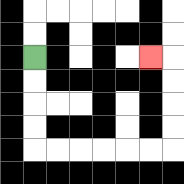{'start': '[1, 2]', 'end': '[6, 2]', 'path_directions': 'D,D,D,D,R,R,R,R,R,R,U,U,U,U,L', 'path_coordinates': '[[1, 2], [1, 3], [1, 4], [1, 5], [1, 6], [2, 6], [3, 6], [4, 6], [5, 6], [6, 6], [7, 6], [7, 5], [7, 4], [7, 3], [7, 2], [6, 2]]'}